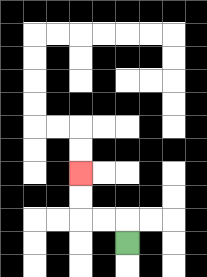{'start': '[5, 10]', 'end': '[3, 7]', 'path_directions': 'U,L,L,U,U', 'path_coordinates': '[[5, 10], [5, 9], [4, 9], [3, 9], [3, 8], [3, 7]]'}